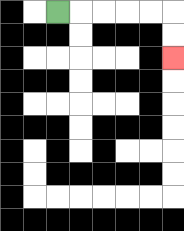{'start': '[2, 0]', 'end': '[7, 2]', 'path_directions': 'R,R,R,R,R,D,D', 'path_coordinates': '[[2, 0], [3, 0], [4, 0], [5, 0], [6, 0], [7, 0], [7, 1], [7, 2]]'}